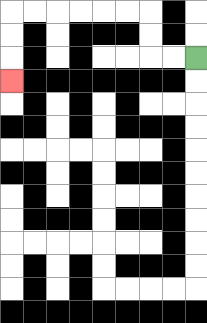{'start': '[8, 2]', 'end': '[0, 3]', 'path_directions': 'L,L,U,U,L,L,L,L,L,L,D,D,D', 'path_coordinates': '[[8, 2], [7, 2], [6, 2], [6, 1], [6, 0], [5, 0], [4, 0], [3, 0], [2, 0], [1, 0], [0, 0], [0, 1], [0, 2], [0, 3]]'}